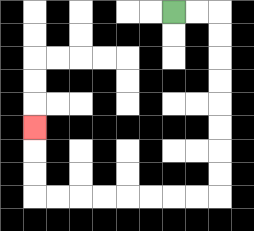{'start': '[7, 0]', 'end': '[1, 5]', 'path_directions': 'R,R,D,D,D,D,D,D,D,D,L,L,L,L,L,L,L,L,U,U,U', 'path_coordinates': '[[7, 0], [8, 0], [9, 0], [9, 1], [9, 2], [9, 3], [9, 4], [9, 5], [9, 6], [9, 7], [9, 8], [8, 8], [7, 8], [6, 8], [5, 8], [4, 8], [3, 8], [2, 8], [1, 8], [1, 7], [1, 6], [1, 5]]'}